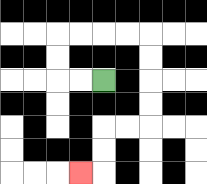{'start': '[4, 3]', 'end': '[3, 7]', 'path_directions': 'L,L,U,U,R,R,R,R,D,D,D,D,L,L,D,D,L', 'path_coordinates': '[[4, 3], [3, 3], [2, 3], [2, 2], [2, 1], [3, 1], [4, 1], [5, 1], [6, 1], [6, 2], [6, 3], [6, 4], [6, 5], [5, 5], [4, 5], [4, 6], [4, 7], [3, 7]]'}